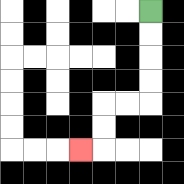{'start': '[6, 0]', 'end': '[3, 6]', 'path_directions': 'D,D,D,D,L,L,D,D,L', 'path_coordinates': '[[6, 0], [6, 1], [6, 2], [6, 3], [6, 4], [5, 4], [4, 4], [4, 5], [4, 6], [3, 6]]'}